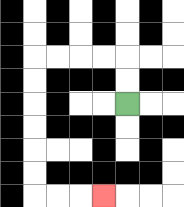{'start': '[5, 4]', 'end': '[4, 8]', 'path_directions': 'U,U,L,L,L,L,D,D,D,D,D,D,R,R,R', 'path_coordinates': '[[5, 4], [5, 3], [5, 2], [4, 2], [3, 2], [2, 2], [1, 2], [1, 3], [1, 4], [1, 5], [1, 6], [1, 7], [1, 8], [2, 8], [3, 8], [4, 8]]'}